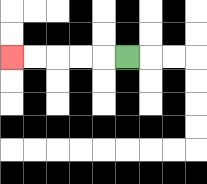{'start': '[5, 2]', 'end': '[0, 2]', 'path_directions': 'L,L,L,L,L', 'path_coordinates': '[[5, 2], [4, 2], [3, 2], [2, 2], [1, 2], [0, 2]]'}